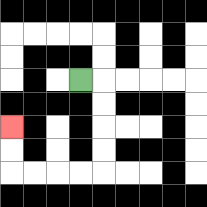{'start': '[3, 3]', 'end': '[0, 5]', 'path_directions': 'R,D,D,D,D,L,L,L,L,U,U', 'path_coordinates': '[[3, 3], [4, 3], [4, 4], [4, 5], [4, 6], [4, 7], [3, 7], [2, 7], [1, 7], [0, 7], [0, 6], [0, 5]]'}